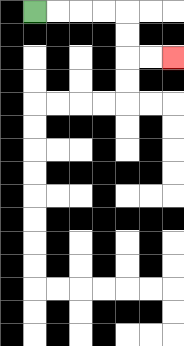{'start': '[1, 0]', 'end': '[7, 2]', 'path_directions': 'R,R,R,R,D,D,R,R', 'path_coordinates': '[[1, 0], [2, 0], [3, 0], [4, 0], [5, 0], [5, 1], [5, 2], [6, 2], [7, 2]]'}